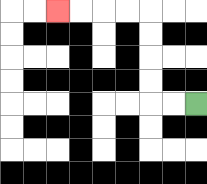{'start': '[8, 4]', 'end': '[2, 0]', 'path_directions': 'L,L,U,U,U,U,L,L,L,L', 'path_coordinates': '[[8, 4], [7, 4], [6, 4], [6, 3], [6, 2], [6, 1], [6, 0], [5, 0], [4, 0], [3, 0], [2, 0]]'}